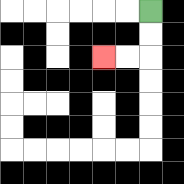{'start': '[6, 0]', 'end': '[4, 2]', 'path_directions': 'D,D,L,L', 'path_coordinates': '[[6, 0], [6, 1], [6, 2], [5, 2], [4, 2]]'}